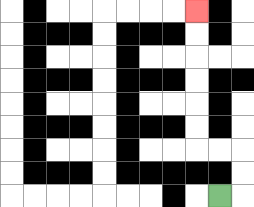{'start': '[9, 8]', 'end': '[8, 0]', 'path_directions': 'R,U,U,L,L,U,U,U,U,U,U', 'path_coordinates': '[[9, 8], [10, 8], [10, 7], [10, 6], [9, 6], [8, 6], [8, 5], [8, 4], [8, 3], [8, 2], [8, 1], [8, 0]]'}